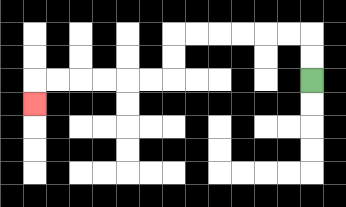{'start': '[13, 3]', 'end': '[1, 4]', 'path_directions': 'U,U,L,L,L,L,L,L,D,D,L,L,L,L,L,L,D', 'path_coordinates': '[[13, 3], [13, 2], [13, 1], [12, 1], [11, 1], [10, 1], [9, 1], [8, 1], [7, 1], [7, 2], [7, 3], [6, 3], [5, 3], [4, 3], [3, 3], [2, 3], [1, 3], [1, 4]]'}